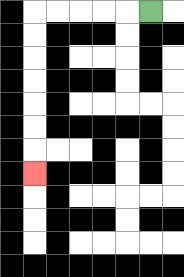{'start': '[6, 0]', 'end': '[1, 7]', 'path_directions': 'L,L,L,L,L,D,D,D,D,D,D,D', 'path_coordinates': '[[6, 0], [5, 0], [4, 0], [3, 0], [2, 0], [1, 0], [1, 1], [1, 2], [1, 3], [1, 4], [1, 5], [1, 6], [1, 7]]'}